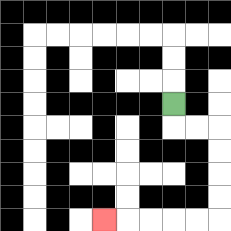{'start': '[7, 4]', 'end': '[4, 9]', 'path_directions': 'D,R,R,D,D,D,D,L,L,L,L,L', 'path_coordinates': '[[7, 4], [7, 5], [8, 5], [9, 5], [9, 6], [9, 7], [9, 8], [9, 9], [8, 9], [7, 9], [6, 9], [5, 9], [4, 9]]'}